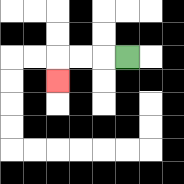{'start': '[5, 2]', 'end': '[2, 3]', 'path_directions': 'L,L,L,D', 'path_coordinates': '[[5, 2], [4, 2], [3, 2], [2, 2], [2, 3]]'}